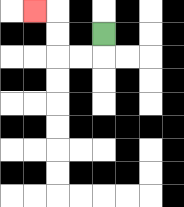{'start': '[4, 1]', 'end': '[1, 0]', 'path_directions': 'D,L,L,U,U,L', 'path_coordinates': '[[4, 1], [4, 2], [3, 2], [2, 2], [2, 1], [2, 0], [1, 0]]'}